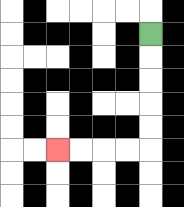{'start': '[6, 1]', 'end': '[2, 6]', 'path_directions': 'D,D,D,D,D,L,L,L,L', 'path_coordinates': '[[6, 1], [6, 2], [6, 3], [6, 4], [6, 5], [6, 6], [5, 6], [4, 6], [3, 6], [2, 6]]'}